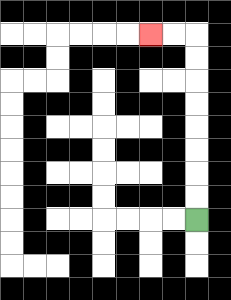{'start': '[8, 9]', 'end': '[6, 1]', 'path_directions': 'U,U,U,U,U,U,U,U,L,L', 'path_coordinates': '[[8, 9], [8, 8], [8, 7], [8, 6], [8, 5], [8, 4], [8, 3], [8, 2], [8, 1], [7, 1], [6, 1]]'}